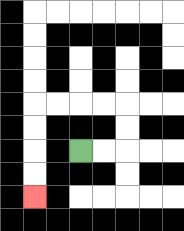{'start': '[3, 6]', 'end': '[1, 8]', 'path_directions': 'R,R,U,U,L,L,L,L,D,D,D,D', 'path_coordinates': '[[3, 6], [4, 6], [5, 6], [5, 5], [5, 4], [4, 4], [3, 4], [2, 4], [1, 4], [1, 5], [1, 6], [1, 7], [1, 8]]'}